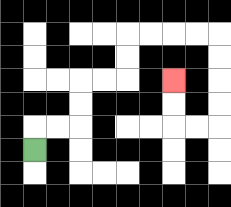{'start': '[1, 6]', 'end': '[7, 3]', 'path_directions': 'U,R,R,U,U,R,R,U,U,R,R,R,R,D,D,D,D,L,L,U,U', 'path_coordinates': '[[1, 6], [1, 5], [2, 5], [3, 5], [3, 4], [3, 3], [4, 3], [5, 3], [5, 2], [5, 1], [6, 1], [7, 1], [8, 1], [9, 1], [9, 2], [9, 3], [9, 4], [9, 5], [8, 5], [7, 5], [7, 4], [7, 3]]'}